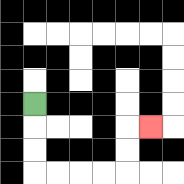{'start': '[1, 4]', 'end': '[6, 5]', 'path_directions': 'D,D,D,R,R,R,R,U,U,R', 'path_coordinates': '[[1, 4], [1, 5], [1, 6], [1, 7], [2, 7], [3, 7], [4, 7], [5, 7], [5, 6], [5, 5], [6, 5]]'}